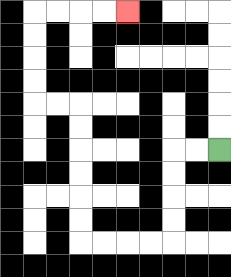{'start': '[9, 6]', 'end': '[5, 0]', 'path_directions': 'L,L,D,D,D,D,L,L,L,L,U,U,U,U,U,U,L,L,U,U,U,U,R,R,R,R', 'path_coordinates': '[[9, 6], [8, 6], [7, 6], [7, 7], [7, 8], [7, 9], [7, 10], [6, 10], [5, 10], [4, 10], [3, 10], [3, 9], [3, 8], [3, 7], [3, 6], [3, 5], [3, 4], [2, 4], [1, 4], [1, 3], [1, 2], [1, 1], [1, 0], [2, 0], [3, 0], [4, 0], [5, 0]]'}